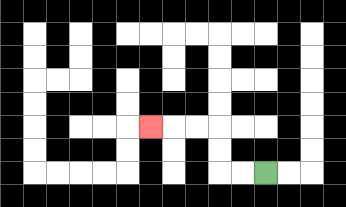{'start': '[11, 7]', 'end': '[6, 5]', 'path_directions': 'L,L,U,U,L,L,L', 'path_coordinates': '[[11, 7], [10, 7], [9, 7], [9, 6], [9, 5], [8, 5], [7, 5], [6, 5]]'}